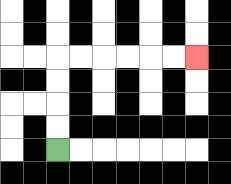{'start': '[2, 6]', 'end': '[8, 2]', 'path_directions': 'U,U,U,U,R,R,R,R,R,R', 'path_coordinates': '[[2, 6], [2, 5], [2, 4], [2, 3], [2, 2], [3, 2], [4, 2], [5, 2], [6, 2], [7, 2], [8, 2]]'}